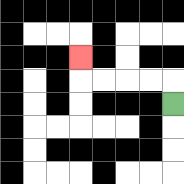{'start': '[7, 4]', 'end': '[3, 2]', 'path_directions': 'U,L,L,L,L,U', 'path_coordinates': '[[7, 4], [7, 3], [6, 3], [5, 3], [4, 3], [3, 3], [3, 2]]'}